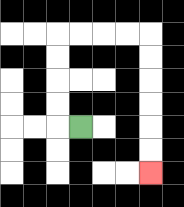{'start': '[3, 5]', 'end': '[6, 7]', 'path_directions': 'L,U,U,U,U,R,R,R,R,D,D,D,D,D,D', 'path_coordinates': '[[3, 5], [2, 5], [2, 4], [2, 3], [2, 2], [2, 1], [3, 1], [4, 1], [5, 1], [6, 1], [6, 2], [6, 3], [6, 4], [6, 5], [6, 6], [6, 7]]'}